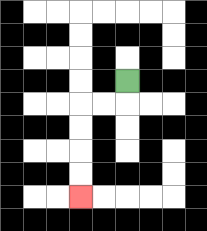{'start': '[5, 3]', 'end': '[3, 8]', 'path_directions': 'D,L,L,D,D,D,D', 'path_coordinates': '[[5, 3], [5, 4], [4, 4], [3, 4], [3, 5], [3, 6], [3, 7], [3, 8]]'}